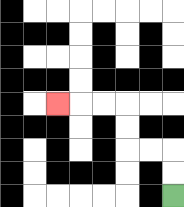{'start': '[7, 8]', 'end': '[2, 4]', 'path_directions': 'U,U,L,L,U,U,L,L,L', 'path_coordinates': '[[7, 8], [7, 7], [7, 6], [6, 6], [5, 6], [5, 5], [5, 4], [4, 4], [3, 4], [2, 4]]'}